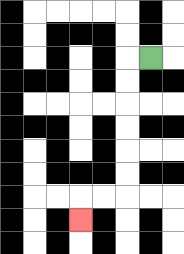{'start': '[6, 2]', 'end': '[3, 9]', 'path_directions': 'L,D,D,D,D,D,D,L,L,D', 'path_coordinates': '[[6, 2], [5, 2], [5, 3], [5, 4], [5, 5], [5, 6], [5, 7], [5, 8], [4, 8], [3, 8], [3, 9]]'}